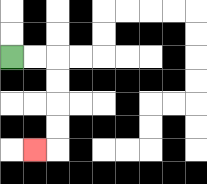{'start': '[0, 2]', 'end': '[1, 6]', 'path_directions': 'R,R,D,D,D,D,L', 'path_coordinates': '[[0, 2], [1, 2], [2, 2], [2, 3], [2, 4], [2, 5], [2, 6], [1, 6]]'}